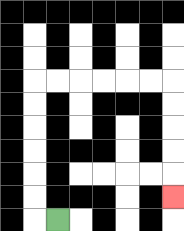{'start': '[2, 9]', 'end': '[7, 8]', 'path_directions': 'L,U,U,U,U,U,U,R,R,R,R,R,R,D,D,D,D,D', 'path_coordinates': '[[2, 9], [1, 9], [1, 8], [1, 7], [1, 6], [1, 5], [1, 4], [1, 3], [2, 3], [3, 3], [4, 3], [5, 3], [6, 3], [7, 3], [7, 4], [7, 5], [7, 6], [7, 7], [7, 8]]'}